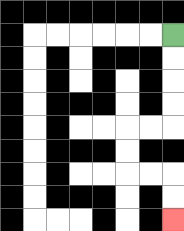{'start': '[7, 1]', 'end': '[7, 9]', 'path_directions': 'D,D,D,D,L,L,D,D,R,R,D,D', 'path_coordinates': '[[7, 1], [7, 2], [7, 3], [7, 4], [7, 5], [6, 5], [5, 5], [5, 6], [5, 7], [6, 7], [7, 7], [7, 8], [7, 9]]'}